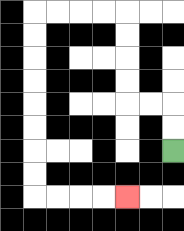{'start': '[7, 6]', 'end': '[5, 8]', 'path_directions': 'U,U,L,L,U,U,U,U,L,L,L,L,D,D,D,D,D,D,D,D,R,R,R,R', 'path_coordinates': '[[7, 6], [7, 5], [7, 4], [6, 4], [5, 4], [5, 3], [5, 2], [5, 1], [5, 0], [4, 0], [3, 0], [2, 0], [1, 0], [1, 1], [1, 2], [1, 3], [1, 4], [1, 5], [1, 6], [1, 7], [1, 8], [2, 8], [3, 8], [4, 8], [5, 8]]'}